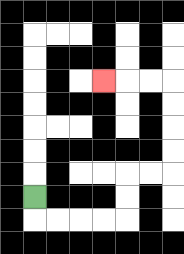{'start': '[1, 8]', 'end': '[4, 3]', 'path_directions': 'D,R,R,R,R,U,U,R,R,U,U,U,U,L,L,L', 'path_coordinates': '[[1, 8], [1, 9], [2, 9], [3, 9], [4, 9], [5, 9], [5, 8], [5, 7], [6, 7], [7, 7], [7, 6], [7, 5], [7, 4], [7, 3], [6, 3], [5, 3], [4, 3]]'}